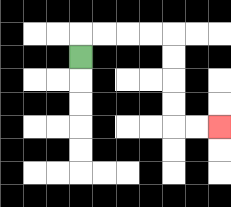{'start': '[3, 2]', 'end': '[9, 5]', 'path_directions': 'U,R,R,R,R,D,D,D,D,R,R', 'path_coordinates': '[[3, 2], [3, 1], [4, 1], [5, 1], [6, 1], [7, 1], [7, 2], [7, 3], [7, 4], [7, 5], [8, 5], [9, 5]]'}